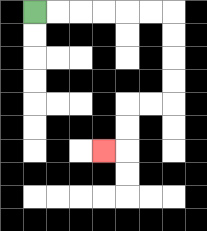{'start': '[1, 0]', 'end': '[4, 6]', 'path_directions': 'R,R,R,R,R,R,D,D,D,D,L,L,D,D,L', 'path_coordinates': '[[1, 0], [2, 0], [3, 0], [4, 0], [5, 0], [6, 0], [7, 0], [7, 1], [7, 2], [7, 3], [7, 4], [6, 4], [5, 4], [5, 5], [5, 6], [4, 6]]'}